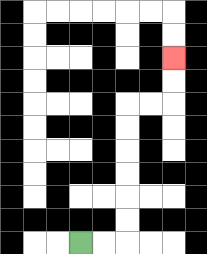{'start': '[3, 10]', 'end': '[7, 2]', 'path_directions': 'R,R,U,U,U,U,U,U,R,R,U,U', 'path_coordinates': '[[3, 10], [4, 10], [5, 10], [5, 9], [5, 8], [5, 7], [5, 6], [5, 5], [5, 4], [6, 4], [7, 4], [7, 3], [7, 2]]'}